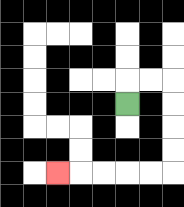{'start': '[5, 4]', 'end': '[2, 7]', 'path_directions': 'U,R,R,D,D,D,D,L,L,L,L,L', 'path_coordinates': '[[5, 4], [5, 3], [6, 3], [7, 3], [7, 4], [7, 5], [7, 6], [7, 7], [6, 7], [5, 7], [4, 7], [3, 7], [2, 7]]'}